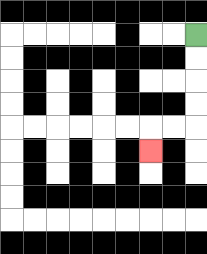{'start': '[8, 1]', 'end': '[6, 6]', 'path_directions': 'D,D,D,D,L,L,D', 'path_coordinates': '[[8, 1], [8, 2], [8, 3], [8, 4], [8, 5], [7, 5], [6, 5], [6, 6]]'}